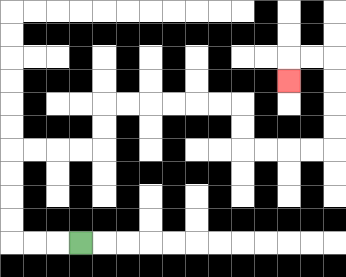{'start': '[3, 10]', 'end': '[12, 3]', 'path_directions': 'L,L,L,U,U,U,U,R,R,R,R,U,U,R,R,R,R,R,R,D,D,R,R,R,R,U,U,U,U,L,L,D', 'path_coordinates': '[[3, 10], [2, 10], [1, 10], [0, 10], [0, 9], [0, 8], [0, 7], [0, 6], [1, 6], [2, 6], [3, 6], [4, 6], [4, 5], [4, 4], [5, 4], [6, 4], [7, 4], [8, 4], [9, 4], [10, 4], [10, 5], [10, 6], [11, 6], [12, 6], [13, 6], [14, 6], [14, 5], [14, 4], [14, 3], [14, 2], [13, 2], [12, 2], [12, 3]]'}